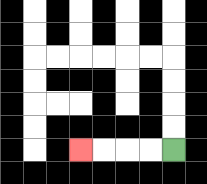{'start': '[7, 6]', 'end': '[3, 6]', 'path_directions': 'L,L,L,L', 'path_coordinates': '[[7, 6], [6, 6], [5, 6], [4, 6], [3, 6]]'}